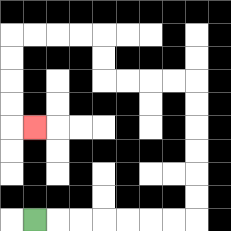{'start': '[1, 9]', 'end': '[1, 5]', 'path_directions': 'R,R,R,R,R,R,R,U,U,U,U,U,U,L,L,L,L,U,U,L,L,L,L,D,D,D,D,R', 'path_coordinates': '[[1, 9], [2, 9], [3, 9], [4, 9], [5, 9], [6, 9], [7, 9], [8, 9], [8, 8], [8, 7], [8, 6], [8, 5], [8, 4], [8, 3], [7, 3], [6, 3], [5, 3], [4, 3], [4, 2], [4, 1], [3, 1], [2, 1], [1, 1], [0, 1], [0, 2], [0, 3], [0, 4], [0, 5], [1, 5]]'}